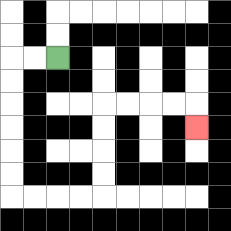{'start': '[2, 2]', 'end': '[8, 5]', 'path_directions': 'L,L,D,D,D,D,D,D,R,R,R,R,U,U,U,U,R,R,R,R,D', 'path_coordinates': '[[2, 2], [1, 2], [0, 2], [0, 3], [0, 4], [0, 5], [0, 6], [0, 7], [0, 8], [1, 8], [2, 8], [3, 8], [4, 8], [4, 7], [4, 6], [4, 5], [4, 4], [5, 4], [6, 4], [7, 4], [8, 4], [8, 5]]'}